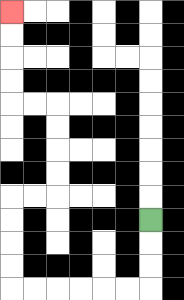{'start': '[6, 9]', 'end': '[0, 0]', 'path_directions': 'D,D,D,L,L,L,L,L,L,U,U,U,U,R,R,U,U,U,U,L,L,U,U,U,U', 'path_coordinates': '[[6, 9], [6, 10], [6, 11], [6, 12], [5, 12], [4, 12], [3, 12], [2, 12], [1, 12], [0, 12], [0, 11], [0, 10], [0, 9], [0, 8], [1, 8], [2, 8], [2, 7], [2, 6], [2, 5], [2, 4], [1, 4], [0, 4], [0, 3], [0, 2], [0, 1], [0, 0]]'}